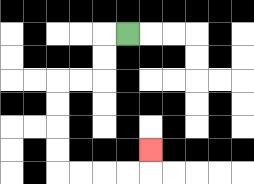{'start': '[5, 1]', 'end': '[6, 6]', 'path_directions': 'L,D,D,L,L,D,D,D,D,R,R,R,R,U', 'path_coordinates': '[[5, 1], [4, 1], [4, 2], [4, 3], [3, 3], [2, 3], [2, 4], [2, 5], [2, 6], [2, 7], [3, 7], [4, 7], [5, 7], [6, 7], [6, 6]]'}